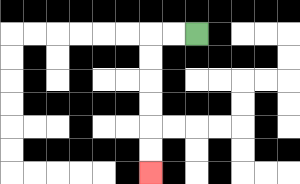{'start': '[8, 1]', 'end': '[6, 7]', 'path_directions': 'L,L,D,D,D,D,D,D', 'path_coordinates': '[[8, 1], [7, 1], [6, 1], [6, 2], [6, 3], [6, 4], [6, 5], [6, 6], [6, 7]]'}